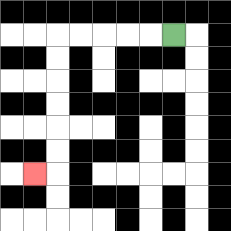{'start': '[7, 1]', 'end': '[1, 7]', 'path_directions': 'L,L,L,L,L,D,D,D,D,D,D,L', 'path_coordinates': '[[7, 1], [6, 1], [5, 1], [4, 1], [3, 1], [2, 1], [2, 2], [2, 3], [2, 4], [2, 5], [2, 6], [2, 7], [1, 7]]'}